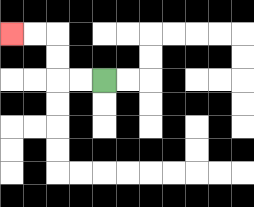{'start': '[4, 3]', 'end': '[0, 1]', 'path_directions': 'L,L,U,U,L,L', 'path_coordinates': '[[4, 3], [3, 3], [2, 3], [2, 2], [2, 1], [1, 1], [0, 1]]'}